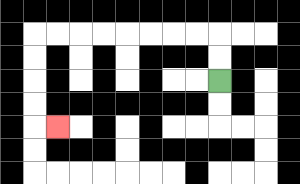{'start': '[9, 3]', 'end': '[2, 5]', 'path_directions': 'U,U,L,L,L,L,L,L,L,L,D,D,D,D,R', 'path_coordinates': '[[9, 3], [9, 2], [9, 1], [8, 1], [7, 1], [6, 1], [5, 1], [4, 1], [3, 1], [2, 1], [1, 1], [1, 2], [1, 3], [1, 4], [1, 5], [2, 5]]'}